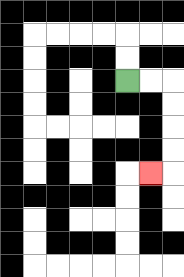{'start': '[5, 3]', 'end': '[6, 7]', 'path_directions': 'R,R,D,D,D,D,L', 'path_coordinates': '[[5, 3], [6, 3], [7, 3], [7, 4], [7, 5], [7, 6], [7, 7], [6, 7]]'}